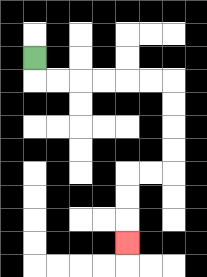{'start': '[1, 2]', 'end': '[5, 10]', 'path_directions': 'D,R,R,R,R,R,R,D,D,D,D,L,L,D,D,D', 'path_coordinates': '[[1, 2], [1, 3], [2, 3], [3, 3], [4, 3], [5, 3], [6, 3], [7, 3], [7, 4], [7, 5], [7, 6], [7, 7], [6, 7], [5, 7], [5, 8], [5, 9], [5, 10]]'}